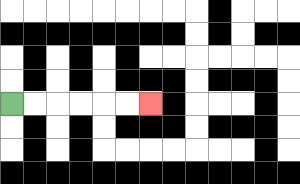{'start': '[0, 4]', 'end': '[6, 4]', 'path_directions': 'R,R,R,R,R,R', 'path_coordinates': '[[0, 4], [1, 4], [2, 4], [3, 4], [4, 4], [5, 4], [6, 4]]'}